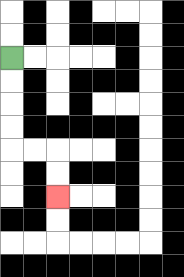{'start': '[0, 2]', 'end': '[2, 8]', 'path_directions': 'D,D,D,D,R,R,D,D', 'path_coordinates': '[[0, 2], [0, 3], [0, 4], [0, 5], [0, 6], [1, 6], [2, 6], [2, 7], [2, 8]]'}